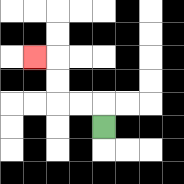{'start': '[4, 5]', 'end': '[1, 2]', 'path_directions': 'U,L,L,U,U,L', 'path_coordinates': '[[4, 5], [4, 4], [3, 4], [2, 4], [2, 3], [2, 2], [1, 2]]'}